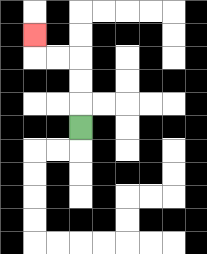{'start': '[3, 5]', 'end': '[1, 1]', 'path_directions': 'U,U,U,L,L,U', 'path_coordinates': '[[3, 5], [3, 4], [3, 3], [3, 2], [2, 2], [1, 2], [1, 1]]'}